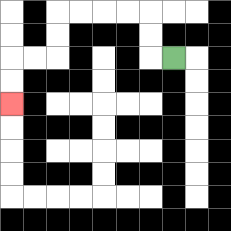{'start': '[7, 2]', 'end': '[0, 4]', 'path_directions': 'L,U,U,L,L,L,L,D,D,L,L,D,D', 'path_coordinates': '[[7, 2], [6, 2], [6, 1], [6, 0], [5, 0], [4, 0], [3, 0], [2, 0], [2, 1], [2, 2], [1, 2], [0, 2], [0, 3], [0, 4]]'}